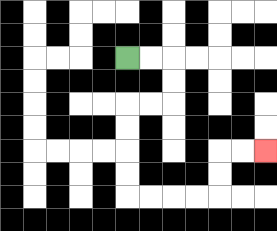{'start': '[5, 2]', 'end': '[11, 6]', 'path_directions': 'R,R,D,D,L,L,D,D,D,D,R,R,R,R,U,U,R,R', 'path_coordinates': '[[5, 2], [6, 2], [7, 2], [7, 3], [7, 4], [6, 4], [5, 4], [5, 5], [5, 6], [5, 7], [5, 8], [6, 8], [7, 8], [8, 8], [9, 8], [9, 7], [9, 6], [10, 6], [11, 6]]'}